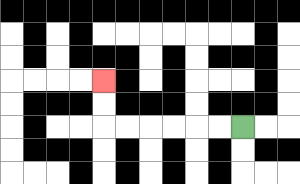{'start': '[10, 5]', 'end': '[4, 3]', 'path_directions': 'L,L,L,L,L,L,U,U', 'path_coordinates': '[[10, 5], [9, 5], [8, 5], [7, 5], [6, 5], [5, 5], [4, 5], [4, 4], [4, 3]]'}